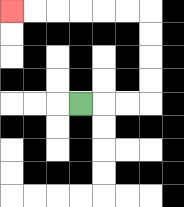{'start': '[3, 4]', 'end': '[0, 0]', 'path_directions': 'R,R,R,U,U,U,U,L,L,L,L,L,L', 'path_coordinates': '[[3, 4], [4, 4], [5, 4], [6, 4], [6, 3], [6, 2], [6, 1], [6, 0], [5, 0], [4, 0], [3, 0], [2, 0], [1, 0], [0, 0]]'}